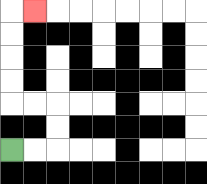{'start': '[0, 6]', 'end': '[1, 0]', 'path_directions': 'R,R,U,U,L,L,U,U,U,U,R', 'path_coordinates': '[[0, 6], [1, 6], [2, 6], [2, 5], [2, 4], [1, 4], [0, 4], [0, 3], [0, 2], [0, 1], [0, 0], [1, 0]]'}